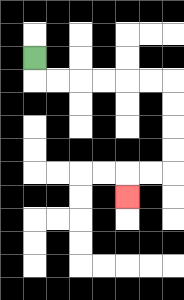{'start': '[1, 2]', 'end': '[5, 8]', 'path_directions': 'D,R,R,R,R,R,R,D,D,D,D,L,L,D', 'path_coordinates': '[[1, 2], [1, 3], [2, 3], [3, 3], [4, 3], [5, 3], [6, 3], [7, 3], [7, 4], [7, 5], [7, 6], [7, 7], [6, 7], [5, 7], [5, 8]]'}